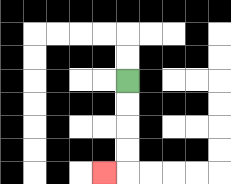{'start': '[5, 3]', 'end': '[4, 7]', 'path_directions': 'D,D,D,D,L', 'path_coordinates': '[[5, 3], [5, 4], [5, 5], [5, 6], [5, 7], [4, 7]]'}